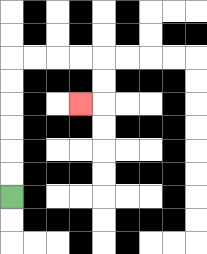{'start': '[0, 8]', 'end': '[3, 4]', 'path_directions': 'U,U,U,U,U,U,R,R,R,R,D,D,L', 'path_coordinates': '[[0, 8], [0, 7], [0, 6], [0, 5], [0, 4], [0, 3], [0, 2], [1, 2], [2, 2], [3, 2], [4, 2], [4, 3], [4, 4], [3, 4]]'}